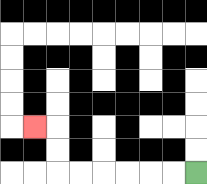{'start': '[8, 7]', 'end': '[1, 5]', 'path_directions': 'L,L,L,L,L,L,U,U,L', 'path_coordinates': '[[8, 7], [7, 7], [6, 7], [5, 7], [4, 7], [3, 7], [2, 7], [2, 6], [2, 5], [1, 5]]'}